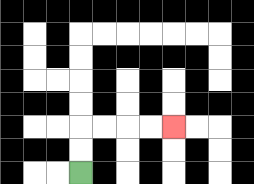{'start': '[3, 7]', 'end': '[7, 5]', 'path_directions': 'U,U,R,R,R,R', 'path_coordinates': '[[3, 7], [3, 6], [3, 5], [4, 5], [5, 5], [6, 5], [7, 5]]'}